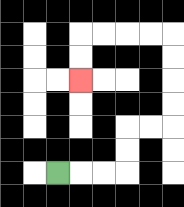{'start': '[2, 7]', 'end': '[3, 3]', 'path_directions': 'R,R,R,U,U,R,R,U,U,U,U,L,L,L,L,D,D', 'path_coordinates': '[[2, 7], [3, 7], [4, 7], [5, 7], [5, 6], [5, 5], [6, 5], [7, 5], [7, 4], [7, 3], [7, 2], [7, 1], [6, 1], [5, 1], [4, 1], [3, 1], [3, 2], [3, 3]]'}